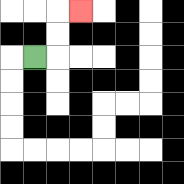{'start': '[1, 2]', 'end': '[3, 0]', 'path_directions': 'R,U,U,R', 'path_coordinates': '[[1, 2], [2, 2], [2, 1], [2, 0], [3, 0]]'}